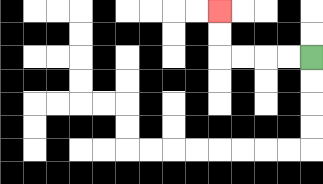{'start': '[13, 2]', 'end': '[9, 0]', 'path_directions': 'L,L,L,L,U,U', 'path_coordinates': '[[13, 2], [12, 2], [11, 2], [10, 2], [9, 2], [9, 1], [9, 0]]'}